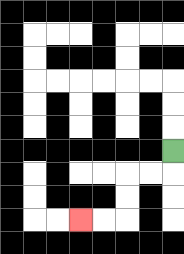{'start': '[7, 6]', 'end': '[3, 9]', 'path_directions': 'D,L,L,D,D,L,L', 'path_coordinates': '[[7, 6], [7, 7], [6, 7], [5, 7], [5, 8], [5, 9], [4, 9], [3, 9]]'}